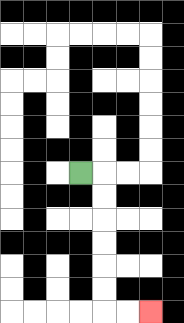{'start': '[3, 7]', 'end': '[6, 13]', 'path_directions': 'R,D,D,D,D,D,D,R,R', 'path_coordinates': '[[3, 7], [4, 7], [4, 8], [4, 9], [4, 10], [4, 11], [4, 12], [4, 13], [5, 13], [6, 13]]'}